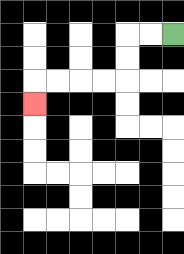{'start': '[7, 1]', 'end': '[1, 4]', 'path_directions': 'L,L,D,D,L,L,L,L,D', 'path_coordinates': '[[7, 1], [6, 1], [5, 1], [5, 2], [5, 3], [4, 3], [3, 3], [2, 3], [1, 3], [1, 4]]'}